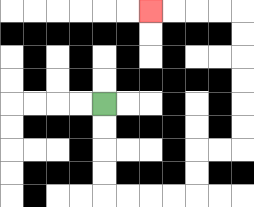{'start': '[4, 4]', 'end': '[6, 0]', 'path_directions': 'D,D,D,D,R,R,R,R,U,U,R,R,U,U,U,U,U,U,L,L,L,L', 'path_coordinates': '[[4, 4], [4, 5], [4, 6], [4, 7], [4, 8], [5, 8], [6, 8], [7, 8], [8, 8], [8, 7], [8, 6], [9, 6], [10, 6], [10, 5], [10, 4], [10, 3], [10, 2], [10, 1], [10, 0], [9, 0], [8, 0], [7, 0], [6, 0]]'}